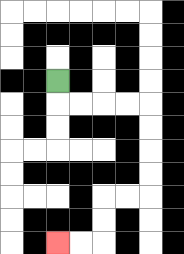{'start': '[2, 3]', 'end': '[2, 10]', 'path_directions': 'D,R,R,R,R,D,D,D,D,L,L,D,D,L,L', 'path_coordinates': '[[2, 3], [2, 4], [3, 4], [4, 4], [5, 4], [6, 4], [6, 5], [6, 6], [6, 7], [6, 8], [5, 8], [4, 8], [4, 9], [4, 10], [3, 10], [2, 10]]'}